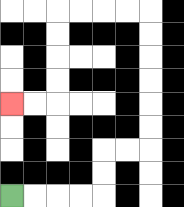{'start': '[0, 8]', 'end': '[0, 4]', 'path_directions': 'R,R,R,R,U,U,R,R,U,U,U,U,U,U,L,L,L,L,D,D,D,D,L,L', 'path_coordinates': '[[0, 8], [1, 8], [2, 8], [3, 8], [4, 8], [4, 7], [4, 6], [5, 6], [6, 6], [6, 5], [6, 4], [6, 3], [6, 2], [6, 1], [6, 0], [5, 0], [4, 0], [3, 0], [2, 0], [2, 1], [2, 2], [2, 3], [2, 4], [1, 4], [0, 4]]'}